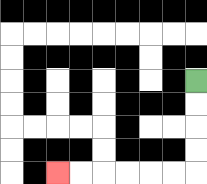{'start': '[8, 3]', 'end': '[2, 7]', 'path_directions': 'D,D,D,D,L,L,L,L,L,L', 'path_coordinates': '[[8, 3], [8, 4], [8, 5], [8, 6], [8, 7], [7, 7], [6, 7], [5, 7], [4, 7], [3, 7], [2, 7]]'}